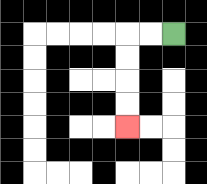{'start': '[7, 1]', 'end': '[5, 5]', 'path_directions': 'L,L,D,D,D,D', 'path_coordinates': '[[7, 1], [6, 1], [5, 1], [5, 2], [5, 3], [5, 4], [5, 5]]'}